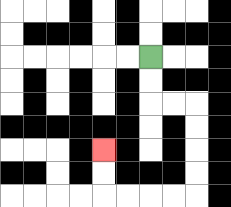{'start': '[6, 2]', 'end': '[4, 6]', 'path_directions': 'D,D,R,R,D,D,D,D,L,L,L,L,U,U', 'path_coordinates': '[[6, 2], [6, 3], [6, 4], [7, 4], [8, 4], [8, 5], [8, 6], [8, 7], [8, 8], [7, 8], [6, 8], [5, 8], [4, 8], [4, 7], [4, 6]]'}